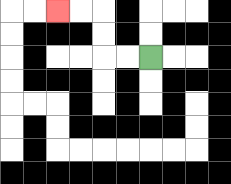{'start': '[6, 2]', 'end': '[2, 0]', 'path_directions': 'L,L,U,U,L,L', 'path_coordinates': '[[6, 2], [5, 2], [4, 2], [4, 1], [4, 0], [3, 0], [2, 0]]'}